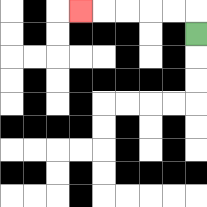{'start': '[8, 1]', 'end': '[3, 0]', 'path_directions': 'U,L,L,L,L,L', 'path_coordinates': '[[8, 1], [8, 0], [7, 0], [6, 0], [5, 0], [4, 0], [3, 0]]'}